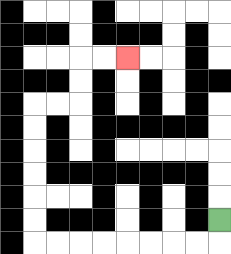{'start': '[9, 9]', 'end': '[5, 2]', 'path_directions': 'D,L,L,L,L,L,L,L,L,U,U,U,U,U,U,R,R,U,U,R,R', 'path_coordinates': '[[9, 9], [9, 10], [8, 10], [7, 10], [6, 10], [5, 10], [4, 10], [3, 10], [2, 10], [1, 10], [1, 9], [1, 8], [1, 7], [1, 6], [1, 5], [1, 4], [2, 4], [3, 4], [3, 3], [3, 2], [4, 2], [5, 2]]'}